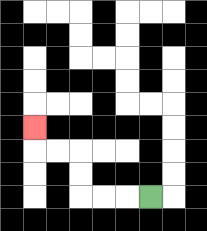{'start': '[6, 8]', 'end': '[1, 5]', 'path_directions': 'L,L,L,U,U,L,L,U', 'path_coordinates': '[[6, 8], [5, 8], [4, 8], [3, 8], [3, 7], [3, 6], [2, 6], [1, 6], [1, 5]]'}